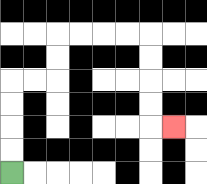{'start': '[0, 7]', 'end': '[7, 5]', 'path_directions': 'U,U,U,U,R,R,U,U,R,R,R,R,D,D,D,D,R', 'path_coordinates': '[[0, 7], [0, 6], [0, 5], [0, 4], [0, 3], [1, 3], [2, 3], [2, 2], [2, 1], [3, 1], [4, 1], [5, 1], [6, 1], [6, 2], [6, 3], [6, 4], [6, 5], [7, 5]]'}